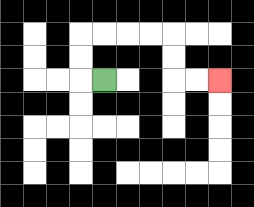{'start': '[4, 3]', 'end': '[9, 3]', 'path_directions': 'L,U,U,R,R,R,R,D,D,R,R', 'path_coordinates': '[[4, 3], [3, 3], [3, 2], [3, 1], [4, 1], [5, 1], [6, 1], [7, 1], [7, 2], [7, 3], [8, 3], [9, 3]]'}